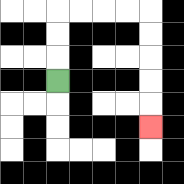{'start': '[2, 3]', 'end': '[6, 5]', 'path_directions': 'U,U,U,R,R,R,R,D,D,D,D,D', 'path_coordinates': '[[2, 3], [2, 2], [2, 1], [2, 0], [3, 0], [4, 0], [5, 0], [6, 0], [6, 1], [6, 2], [6, 3], [6, 4], [6, 5]]'}